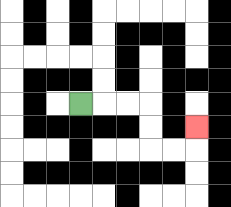{'start': '[3, 4]', 'end': '[8, 5]', 'path_directions': 'R,R,R,D,D,R,R,U', 'path_coordinates': '[[3, 4], [4, 4], [5, 4], [6, 4], [6, 5], [6, 6], [7, 6], [8, 6], [8, 5]]'}